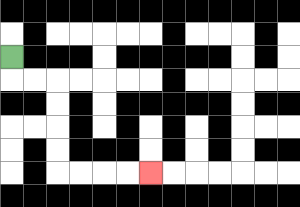{'start': '[0, 2]', 'end': '[6, 7]', 'path_directions': 'D,R,R,D,D,D,D,R,R,R,R', 'path_coordinates': '[[0, 2], [0, 3], [1, 3], [2, 3], [2, 4], [2, 5], [2, 6], [2, 7], [3, 7], [4, 7], [5, 7], [6, 7]]'}